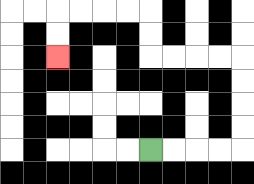{'start': '[6, 6]', 'end': '[2, 2]', 'path_directions': 'R,R,R,R,U,U,U,U,L,L,L,L,U,U,L,L,L,L,D,D', 'path_coordinates': '[[6, 6], [7, 6], [8, 6], [9, 6], [10, 6], [10, 5], [10, 4], [10, 3], [10, 2], [9, 2], [8, 2], [7, 2], [6, 2], [6, 1], [6, 0], [5, 0], [4, 0], [3, 0], [2, 0], [2, 1], [2, 2]]'}